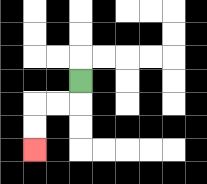{'start': '[3, 3]', 'end': '[1, 6]', 'path_directions': 'D,L,L,D,D', 'path_coordinates': '[[3, 3], [3, 4], [2, 4], [1, 4], [1, 5], [1, 6]]'}